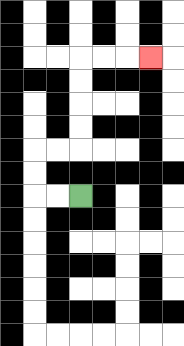{'start': '[3, 8]', 'end': '[6, 2]', 'path_directions': 'L,L,U,U,R,R,U,U,U,U,R,R,R', 'path_coordinates': '[[3, 8], [2, 8], [1, 8], [1, 7], [1, 6], [2, 6], [3, 6], [3, 5], [3, 4], [3, 3], [3, 2], [4, 2], [5, 2], [6, 2]]'}